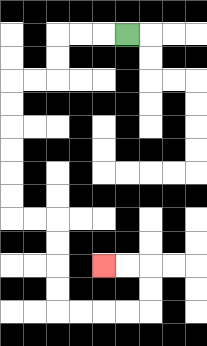{'start': '[5, 1]', 'end': '[4, 11]', 'path_directions': 'L,L,L,D,D,L,L,D,D,D,D,D,D,R,R,D,D,D,D,R,R,R,R,U,U,L,L', 'path_coordinates': '[[5, 1], [4, 1], [3, 1], [2, 1], [2, 2], [2, 3], [1, 3], [0, 3], [0, 4], [0, 5], [0, 6], [0, 7], [0, 8], [0, 9], [1, 9], [2, 9], [2, 10], [2, 11], [2, 12], [2, 13], [3, 13], [4, 13], [5, 13], [6, 13], [6, 12], [6, 11], [5, 11], [4, 11]]'}